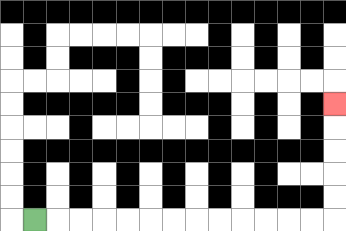{'start': '[1, 9]', 'end': '[14, 4]', 'path_directions': 'R,R,R,R,R,R,R,R,R,R,R,R,R,U,U,U,U,U', 'path_coordinates': '[[1, 9], [2, 9], [3, 9], [4, 9], [5, 9], [6, 9], [7, 9], [8, 9], [9, 9], [10, 9], [11, 9], [12, 9], [13, 9], [14, 9], [14, 8], [14, 7], [14, 6], [14, 5], [14, 4]]'}